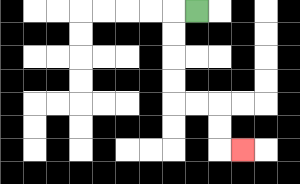{'start': '[8, 0]', 'end': '[10, 6]', 'path_directions': 'L,D,D,D,D,R,R,D,D,R', 'path_coordinates': '[[8, 0], [7, 0], [7, 1], [7, 2], [7, 3], [7, 4], [8, 4], [9, 4], [9, 5], [9, 6], [10, 6]]'}